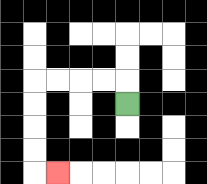{'start': '[5, 4]', 'end': '[2, 7]', 'path_directions': 'U,L,L,L,L,D,D,D,D,R', 'path_coordinates': '[[5, 4], [5, 3], [4, 3], [3, 3], [2, 3], [1, 3], [1, 4], [1, 5], [1, 6], [1, 7], [2, 7]]'}